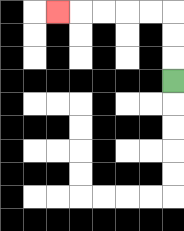{'start': '[7, 3]', 'end': '[2, 0]', 'path_directions': 'U,U,U,L,L,L,L,L', 'path_coordinates': '[[7, 3], [7, 2], [7, 1], [7, 0], [6, 0], [5, 0], [4, 0], [3, 0], [2, 0]]'}